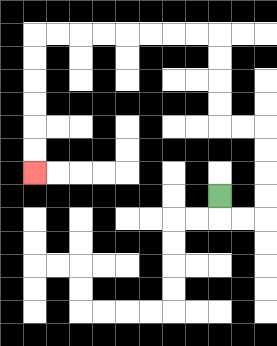{'start': '[9, 8]', 'end': '[1, 7]', 'path_directions': 'D,R,R,U,U,U,U,L,L,U,U,U,U,L,L,L,L,L,L,L,L,D,D,D,D,D,D', 'path_coordinates': '[[9, 8], [9, 9], [10, 9], [11, 9], [11, 8], [11, 7], [11, 6], [11, 5], [10, 5], [9, 5], [9, 4], [9, 3], [9, 2], [9, 1], [8, 1], [7, 1], [6, 1], [5, 1], [4, 1], [3, 1], [2, 1], [1, 1], [1, 2], [1, 3], [1, 4], [1, 5], [1, 6], [1, 7]]'}